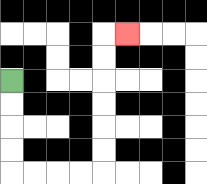{'start': '[0, 3]', 'end': '[5, 1]', 'path_directions': 'D,D,D,D,R,R,R,R,U,U,U,U,U,U,R', 'path_coordinates': '[[0, 3], [0, 4], [0, 5], [0, 6], [0, 7], [1, 7], [2, 7], [3, 7], [4, 7], [4, 6], [4, 5], [4, 4], [4, 3], [4, 2], [4, 1], [5, 1]]'}